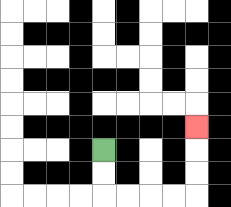{'start': '[4, 6]', 'end': '[8, 5]', 'path_directions': 'D,D,R,R,R,R,U,U,U', 'path_coordinates': '[[4, 6], [4, 7], [4, 8], [5, 8], [6, 8], [7, 8], [8, 8], [8, 7], [8, 6], [8, 5]]'}